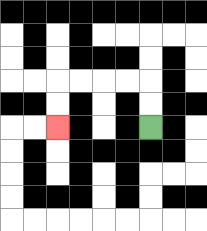{'start': '[6, 5]', 'end': '[2, 5]', 'path_directions': 'U,U,L,L,L,L,D,D', 'path_coordinates': '[[6, 5], [6, 4], [6, 3], [5, 3], [4, 3], [3, 3], [2, 3], [2, 4], [2, 5]]'}